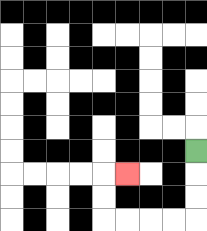{'start': '[8, 6]', 'end': '[5, 7]', 'path_directions': 'D,D,D,L,L,L,L,U,U,R', 'path_coordinates': '[[8, 6], [8, 7], [8, 8], [8, 9], [7, 9], [6, 9], [5, 9], [4, 9], [4, 8], [4, 7], [5, 7]]'}